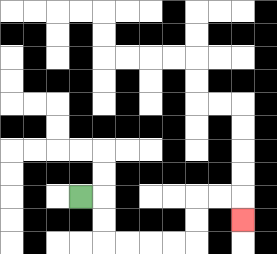{'start': '[3, 8]', 'end': '[10, 9]', 'path_directions': 'R,D,D,R,R,R,R,U,U,R,R,D', 'path_coordinates': '[[3, 8], [4, 8], [4, 9], [4, 10], [5, 10], [6, 10], [7, 10], [8, 10], [8, 9], [8, 8], [9, 8], [10, 8], [10, 9]]'}